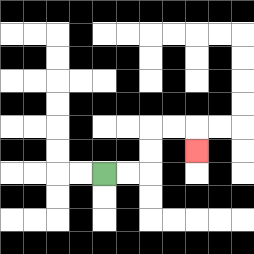{'start': '[4, 7]', 'end': '[8, 6]', 'path_directions': 'R,R,U,U,R,R,D', 'path_coordinates': '[[4, 7], [5, 7], [6, 7], [6, 6], [6, 5], [7, 5], [8, 5], [8, 6]]'}